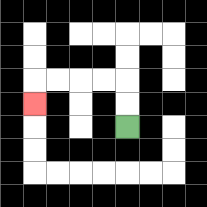{'start': '[5, 5]', 'end': '[1, 4]', 'path_directions': 'U,U,L,L,L,L,D', 'path_coordinates': '[[5, 5], [5, 4], [5, 3], [4, 3], [3, 3], [2, 3], [1, 3], [1, 4]]'}